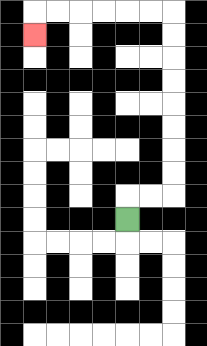{'start': '[5, 9]', 'end': '[1, 1]', 'path_directions': 'U,R,R,U,U,U,U,U,U,U,U,L,L,L,L,L,L,D', 'path_coordinates': '[[5, 9], [5, 8], [6, 8], [7, 8], [7, 7], [7, 6], [7, 5], [7, 4], [7, 3], [7, 2], [7, 1], [7, 0], [6, 0], [5, 0], [4, 0], [3, 0], [2, 0], [1, 0], [1, 1]]'}